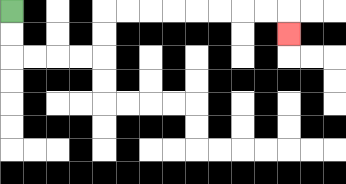{'start': '[0, 0]', 'end': '[12, 1]', 'path_directions': 'D,D,R,R,R,R,U,U,R,R,R,R,R,R,R,R,D', 'path_coordinates': '[[0, 0], [0, 1], [0, 2], [1, 2], [2, 2], [3, 2], [4, 2], [4, 1], [4, 0], [5, 0], [6, 0], [7, 0], [8, 0], [9, 0], [10, 0], [11, 0], [12, 0], [12, 1]]'}